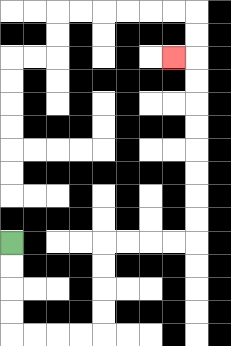{'start': '[0, 10]', 'end': '[7, 2]', 'path_directions': 'D,D,D,D,R,R,R,R,U,U,U,U,R,R,R,R,U,U,U,U,U,U,U,U,L', 'path_coordinates': '[[0, 10], [0, 11], [0, 12], [0, 13], [0, 14], [1, 14], [2, 14], [3, 14], [4, 14], [4, 13], [4, 12], [4, 11], [4, 10], [5, 10], [6, 10], [7, 10], [8, 10], [8, 9], [8, 8], [8, 7], [8, 6], [8, 5], [8, 4], [8, 3], [8, 2], [7, 2]]'}